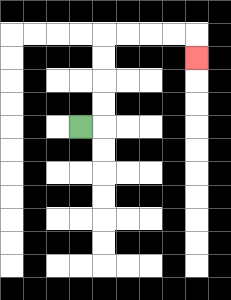{'start': '[3, 5]', 'end': '[8, 2]', 'path_directions': 'R,U,U,U,U,R,R,R,R,D', 'path_coordinates': '[[3, 5], [4, 5], [4, 4], [4, 3], [4, 2], [4, 1], [5, 1], [6, 1], [7, 1], [8, 1], [8, 2]]'}